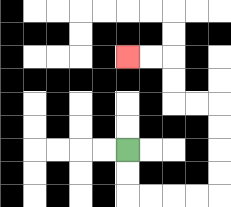{'start': '[5, 6]', 'end': '[5, 2]', 'path_directions': 'D,D,R,R,R,R,U,U,U,U,L,L,U,U,L,L', 'path_coordinates': '[[5, 6], [5, 7], [5, 8], [6, 8], [7, 8], [8, 8], [9, 8], [9, 7], [9, 6], [9, 5], [9, 4], [8, 4], [7, 4], [7, 3], [7, 2], [6, 2], [5, 2]]'}